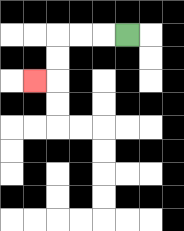{'start': '[5, 1]', 'end': '[1, 3]', 'path_directions': 'L,L,L,D,D,L', 'path_coordinates': '[[5, 1], [4, 1], [3, 1], [2, 1], [2, 2], [2, 3], [1, 3]]'}